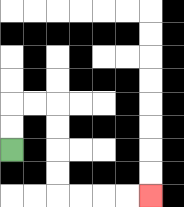{'start': '[0, 6]', 'end': '[6, 8]', 'path_directions': 'U,U,R,R,D,D,D,D,R,R,R,R', 'path_coordinates': '[[0, 6], [0, 5], [0, 4], [1, 4], [2, 4], [2, 5], [2, 6], [2, 7], [2, 8], [3, 8], [4, 8], [5, 8], [6, 8]]'}